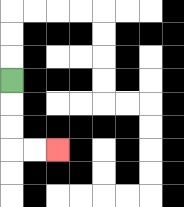{'start': '[0, 3]', 'end': '[2, 6]', 'path_directions': 'D,D,D,R,R', 'path_coordinates': '[[0, 3], [0, 4], [0, 5], [0, 6], [1, 6], [2, 6]]'}